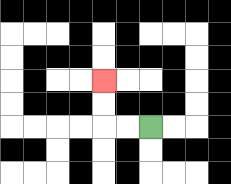{'start': '[6, 5]', 'end': '[4, 3]', 'path_directions': 'L,L,U,U', 'path_coordinates': '[[6, 5], [5, 5], [4, 5], [4, 4], [4, 3]]'}